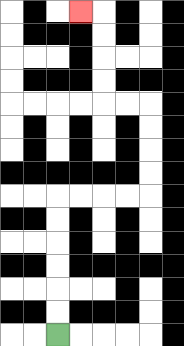{'start': '[2, 14]', 'end': '[3, 0]', 'path_directions': 'U,U,U,U,U,U,R,R,R,R,U,U,U,U,L,L,U,U,U,U,L', 'path_coordinates': '[[2, 14], [2, 13], [2, 12], [2, 11], [2, 10], [2, 9], [2, 8], [3, 8], [4, 8], [5, 8], [6, 8], [6, 7], [6, 6], [6, 5], [6, 4], [5, 4], [4, 4], [4, 3], [4, 2], [4, 1], [4, 0], [3, 0]]'}